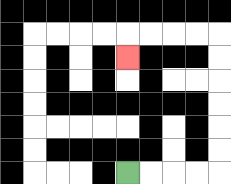{'start': '[5, 7]', 'end': '[5, 2]', 'path_directions': 'R,R,R,R,U,U,U,U,U,U,L,L,L,L,D', 'path_coordinates': '[[5, 7], [6, 7], [7, 7], [8, 7], [9, 7], [9, 6], [9, 5], [9, 4], [9, 3], [9, 2], [9, 1], [8, 1], [7, 1], [6, 1], [5, 1], [5, 2]]'}